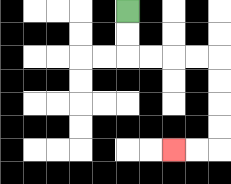{'start': '[5, 0]', 'end': '[7, 6]', 'path_directions': 'D,D,R,R,R,R,D,D,D,D,L,L', 'path_coordinates': '[[5, 0], [5, 1], [5, 2], [6, 2], [7, 2], [8, 2], [9, 2], [9, 3], [9, 4], [9, 5], [9, 6], [8, 6], [7, 6]]'}